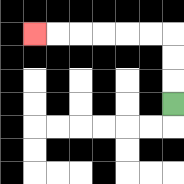{'start': '[7, 4]', 'end': '[1, 1]', 'path_directions': 'U,U,U,L,L,L,L,L,L', 'path_coordinates': '[[7, 4], [7, 3], [7, 2], [7, 1], [6, 1], [5, 1], [4, 1], [3, 1], [2, 1], [1, 1]]'}